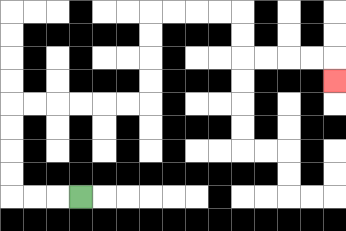{'start': '[3, 8]', 'end': '[14, 3]', 'path_directions': 'L,L,L,U,U,U,U,R,R,R,R,R,R,U,U,U,U,R,R,R,R,D,D,R,R,R,R,D', 'path_coordinates': '[[3, 8], [2, 8], [1, 8], [0, 8], [0, 7], [0, 6], [0, 5], [0, 4], [1, 4], [2, 4], [3, 4], [4, 4], [5, 4], [6, 4], [6, 3], [6, 2], [6, 1], [6, 0], [7, 0], [8, 0], [9, 0], [10, 0], [10, 1], [10, 2], [11, 2], [12, 2], [13, 2], [14, 2], [14, 3]]'}